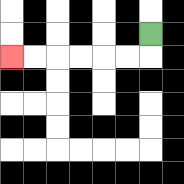{'start': '[6, 1]', 'end': '[0, 2]', 'path_directions': 'D,L,L,L,L,L,L', 'path_coordinates': '[[6, 1], [6, 2], [5, 2], [4, 2], [3, 2], [2, 2], [1, 2], [0, 2]]'}